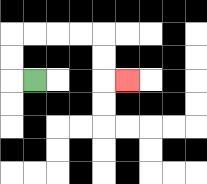{'start': '[1, 3]', 'end': '[5, 3]', 'path_directions': 'L,U,U,R,R,R,R,D,D,R', 'path_coordinates': '[[1, 3], [0, 3], [0, 2], [0, 1], [1, 1], [2, 1], [3, 1], [4, 1], [4, 2], [4, 3], [5, 3]]'}